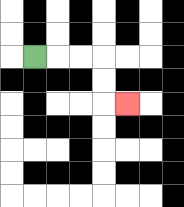{'start': '[1, 2]', 'end': '[5, 4]', 'path_directions': 'R,R,R,D,D,R', 'path_coordinates': '[[1, 2], [2, 2], [3, 2], [4, 2], [4, 3], [4, 4], [5, 4]]'}